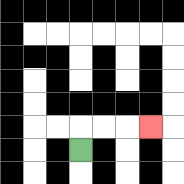{'start': '[3, 6]', 'end': '[6, 5]', 'path_directions': 'U,R,R,R', 'path_coordinates': '[[3, 6], [3, 5], [4, 5], [5, 5], [6, 5]]'}